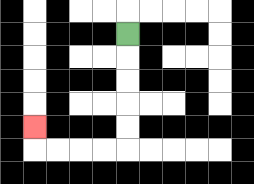{'start': '[5, 1]', 'end': '[1, 5]', 'path_directions': 'D,D,D,D,D,L,L,L,L,U', 'path_coordinates': '[[5, 1], [5, 2], [5, 3], [5, 4], [5, 5], [5, 6], [4, 6], [3, 6], [2, 6], [1, 6], [1, 5]]'}